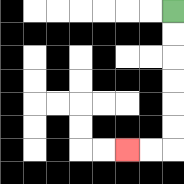{'start': '[7, 0]', 'end': '[5, 6]', 'path_directions': 'D,D,D,D,D,D,L,L', 'path_coordinates': '[[7, 0], [7, 1], [7, 2], [7, 3], [7, 4], [7, 5], [7, 6], [6, 6], [5, 6]]'}